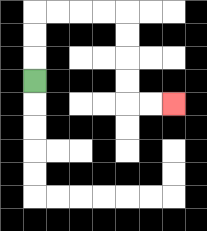{'start': '[1, 3]', 'end': '[7, 4]', 'path_directions': 'U,U,U,R,R,R,R,D,D,D,D,R,R', 'path_coordinates': '[[1, 3], [1, 2], [1, 1], [1, 0], [2, 0], [3, 0], [4, 0], [5, 0], [5, 1], [5, 2], [5, 3], [5, 4], [6, 4], [7, 4]]'}